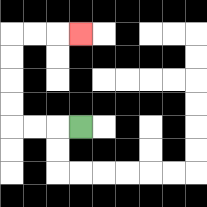{'start': '[3, 5]', 'end': '[3, 1]', 'path_directions': 'L,L,L,U,U,U,U,R,R,R', 'path_coordinates': '[[3, 5], [2, 5], [1, 5], [0, 5], [0, 4], [0, 3], [0, 2], [0, 1], [1, 1], [2, 1], [3, 1]]'}